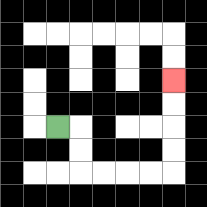{'start': '[2, 5]', 'end': '[7, 3]', 'path_directions': 'R,D,D,R,R,R,R,U,U,U,U', 'path_coordinates': '[[2, 5], [3, 5], [3, 6], [3, 7], [4, 7], [5, 7], [6, 7], [7, 7], [7, 6], [7, 5], [7, 4], [7, 3]]'}